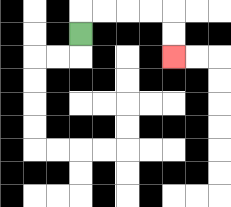{'start': '[3, 1]', 'end': '[7, 2]', 'path_directions': 'U,R,R,R,R,D,D', 'path_coordinates': '[[3, 1], [3, 0], [4, 0], [5, 0], [6, 0], [7, 0], [7, 1], [7, 2]]'}